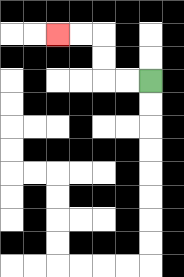{'start': '[6, 3]', 'end': '[2, 1]', 'path_directions': 'L,L,U,U,L,L', 'path_coordinates': '[[6, 3], [5, 3], [4, 3], [4, 2], [4, 1], [3, 1], [2, 1]]'}